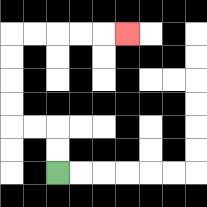{'start': '[2, 7]', 'end': '[5, 1]', 'path_directions': 'U,U,L,L,U,U,U,U,R,R,R,R,R', 'path_coordinates': '[[2, 7], [2, 6], [2, 5], [1, 5], [0, 5], [0, 4], [0, 3], [0, 2], [0, 1], [1, 1], [2, 1], [3, 1], [4, 1], [5, 1]]'}